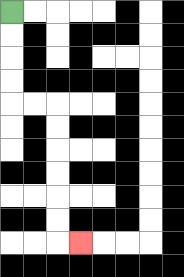{'start': '[0, 0]', 'end': '[3, 10]', 'path_directions': 'D,D,D,D,R,R,D,D,D,D,D,D,R', 'path_coordinates': '[[0, 0], [0, 1], [0, 2], [0, 3], [0, 4], [1, 4], [2, 4], [2, 5], [2, 6], [2, 7], [2, 8], [2, 9], [2, 10], [3, 10]]'}